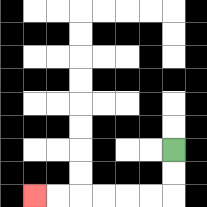{'start': '[7, 6]', 'end': '[1, 8]', 'path_directions': 'D,D,L,L,L,L,L,L', 'path_coordinates': '[[7, 6], [7, 7], [7, 8], [6, 8], [5, 8], [4, 8], [3, 8], [2, 8], [1, 8]]'}